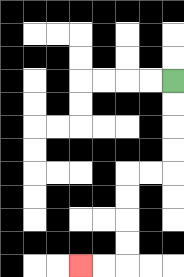{'start': '[7, 3]', 'end': '[3, 11]', 'path_directions': 'D,D,D,D,L,L,D,D,D,D,L,L', 'path_coordinates': '[[7, 3], [7, 4], [7, 5], [7, 6], [7, 7], [6, 7], [5, 7], [5, 8], [5, 9], [5, 10], [5, 11], [4, 11], [3, 11]]'}